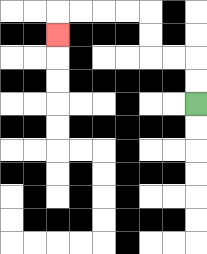{'start': '[8, 4]', 'end': '[2, 1]', 'path_directions': 'U,U,L,L,U,U,L,L,L,L,D', 'path_coordinates': '[[8, 4], [8, 3], [8, 2], [7, 2], [6, 2], [6, 1], [6, 0], [5, 0], [4, 0], [3, 0], [2, 0], [2, 1]]'}